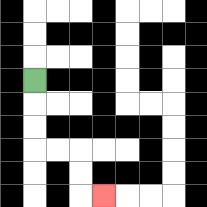{'start': '[1, 3]', 'end': '[4, 8]', 'path_directions': 'D,D,D,R,R,D,D,R', 'path_coordinates': '[[1, 3], [1, 4], [1, 5], [1, 6], [2, 6], [3, 6], [3, 7], [3, 8], [4, 8]]'}